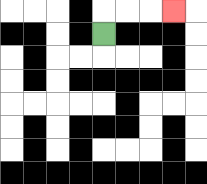{'start': '[4, 1]', 'end': '[7, 0]', 'path_directions': 'U,R,R,R', 'path_coordinates': '[[4, 1], [4, 0], [5, 0], [6, 0], [7, 0]]'}